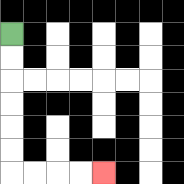{'start': '[0, 1]', 'end': '[4, 7]', 'path_directions': 'D,D,D,D,D,D,R,R,R,R', 'path_coordinates': '[[0, 1], [0, 2], [0, 3], [0, 4], [0, 5], [0, 6], [0, 7], [1, 7], [2, 7], [3, 7], [4, 7]]'}